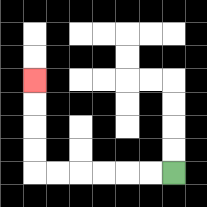{'start': '[7, 7]', 'end': '[1, 3]', 'path_directions': 'L,L,L,L,L,L,U,U,U,U', 'path_coordinates': '[[7, 7], [6, 7], [5, 7], [4, 7], [3, 7], [2, 7], [1, 7], [1, 6], [1, 5], [1, 4], [1, 3]]'}